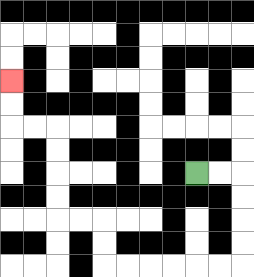{'start': '[8, 7]', 'end': '[0, 3]', 'path_directions': 'R,R,D,D,D,D,L,L,L,L,L,L,U,U,L,L,U,U,U,U,L,L,U,U', 'path_coordinates': '[[8, 7], [9, 7], [10, 7], [10, 8], [10, 9], [10, 10], [10, 11], [9, 11], [8, 11], [7, 11], [6, 11], [5, 11], [4, 11], [4, 10], [4, 9], [3, 9], [2, 9], [2, 8], [2, 7], [2, 6], [2, 5], [1, 5], [0, 5], [0, 4], [0, 3]]'}